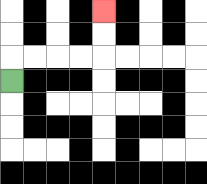{'start': '[0, 3]', 'end': '[4, 0]', 'path_directions': 'U,R,R,R,R,U,U', 'path_coordinates': '[[0, 3], [0, 2], [1, 2], [2, 2], [3, 2], [4, 2], [4, 1], [4, 0]]'}